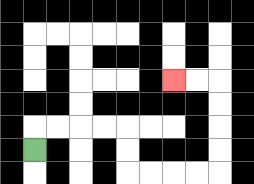{'start': '[1, 6]', 'end': '[7, 3]', 'path_directions': 'U,R,R,R,R,D,D,R,R,R,R,U,U,U,U,L,L', 'path_coordinates': '[[1, 6], [1, 5], [2, 5], [3, 5], [4, 5], [5, 5], [5, 6], [5, 7], [6, 7], [7, 7], [8, 7], [9, 7], [9, 6], [9, 5], [9, 4], [9, 3], [8, 3], [7, 3]]'}